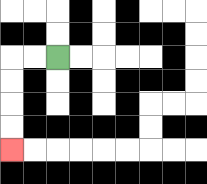{'start': '[2, 2]', 'end': '[0, 6]', 'path_directions': 'L,L,D,D,D,D', 'path_coordinates': '[[2, 2], [1, 2], [0, 2], [0, 3], [0, 4], [0, 5], [0, 6]]'}